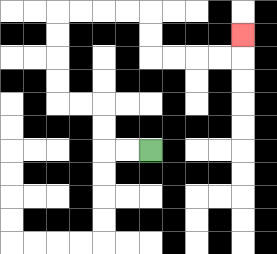{'start': '[6, 6]', 'end': '[10, 1]', 'path_directions': 'L,L,U,U,L,L,U,U,U,U,R,R,R,R,D,D,R,R,R,R,U', 'path_coordinates': '[[6, 6], [5, 6], [4, 6], [4, 5], [4, 4], [3, 4], [2, 4], [2, 3], [2, 2], [2, 1], [2, 0], [3, 0], [4, 0], [5, 0], [6, 0], [6, 1], [6, 2], [7, 2], [8, 2], [9, 2], [10, 2], [10, 1]]'}